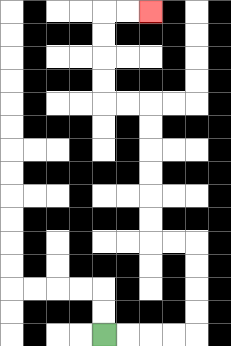{'start': '[4, 14]', 'end': '[6, 0]', 'path_directions': 'R,R,R,R,U,U,U,U,L,L,U,U,U,U,U,U,L,L,U,U,U,U,R,R', 'path_coordinates': '[[4, 14], [5, 14], [6, 14], [7, 14], [8, 14], [8, 13], [8, 12], [8, 11], [8, 10], [7, 10], [6, 10], [6, 9], [6, 8], [6, 7], [6, 6], [6, 5], [6, 4], [5, 4], [4, 4], [4, 3], [4, 2], [4, 1], [4, 0], [5, 0], [6, 0]]'}